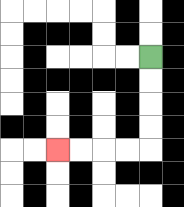{'start': '[6, 2]', 'end': '[2, 6]', 'path_directions': 'D,D,D,D,L,L,L,L', 'path_coordinates': '[[6, 2], [6, 3], [6, 4], [6, 5], [6, 6], [5, 6], [4, 6], [3, 6], [2, 6]]'}